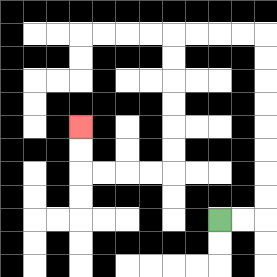{'start': '[9, 9]', 'end': '[3, 5]', 'path_directions': 'R,R,U,U,U,U,U,U,U,U,L,L,L,L,D,D,D,D,D,D,L,L,L,L,U,U', 'path_coordinates': '[[9, 9], [10, 9], [11, 9], [11, 8], [11, 7], [11, 6], [11, 5], [11, 4], [11, 3], [11, 2], [11, 1], [10, 1], [9, 1], [8, 1], [7, 1], [7, 2], [7, 3], [7, 4], [7, 5], [7, 6], [7, 7], [6, 7], [5, 7], [4, 7], [3, 7], [3, 6], [3, 5]]'}